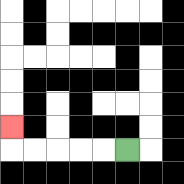{'start': '[5, 6]', 'end': '[0, 5]', 'path_directions': 'L,L,L,L,L,U', 'path_coordinates': '[[5, 6], [4, 6], [3, 6], [2, 6], [1, 6], [0, 6], [0, 5]]'}